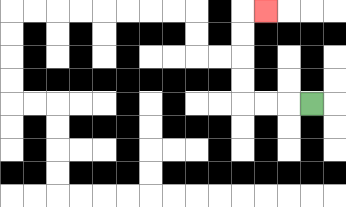{'start': '[13, 4]', 'end': '[11, 0]', 'path_directions': 'L,L,L,U,U,U,U,R', 'path_coordinates': '[[13, 4], [12, 4], [11, 4], [10, 4], [10, 3], [10, 2], [10, 1], [10, 0], [11, 0]]'}